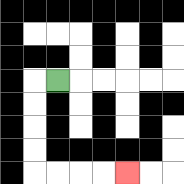{'start': '[2, 3]', 'end': '[5, 7]', 'path_directions': 'L,D,D,D,D,R,R,R,R', 'path_coordinates': '[[2, 3], [1, 3], [1, 4], [1, 5], [1, 6], [1, 7], [2, 7], [3, 7], [4, 7], [5, 7]]'}